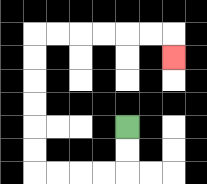{'start': '[5, 5]', 'end': '[7, 2]', 'path_directions': 'D,D,L,L,L,L,U,U,U,U,U,U,R,R,R,R,R,R,D', 'path_coordinates': '[[5, 5], [5, 6], [5, 7], [4, 7], [3, 7], [2, 7], [1, 7], [1, 6], [1, 5], [1, 4], [1, 3], [1, 2], [1, 1], [2, 1], [3, 1], [4, 1], [5, 1], [6, 1], [7, 1], [7, 2]]'}